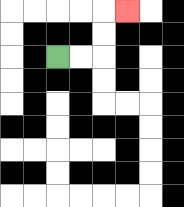{'start': '[2, 2]', 'end': '[5, 0]', 'path_directions': 'R,R,U,U,R', 'path_coordinates': '[[2, 2], [3, 2], [4, 2], [4, 1], [4, 0], [5, 0]]'}